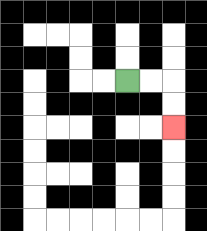{'start': '[5, 3]', 'end': '[7, 5]', 'path_directions': 'R,R,D,D', 'path_coordinates': '[[5, 3], [6, 3], [7, 3], [7, 4], [7, 5]]'}